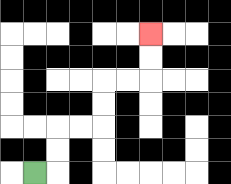{'start': '[1, 7]', 'end': '[6, 1]', 'path_directions': 'R,U,U,R,R,U,U,R,R,U,U', 'path_coordinates': '[[1, 7], [2, 7], [2, 6], [2, 5], [3, 5], [4, 5], [4, 4], [4, 3], [5, 3], [6, 3], [6, 2], [6, 1]]'}